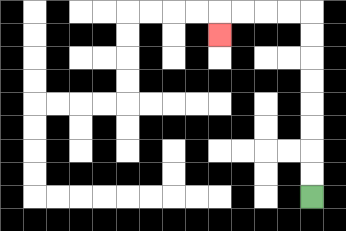{'start': '[13, 8]', 'end': '[9, 1]', 'path_directions': 'U,U,U,U,U,U,U,U,L,L,L,L,D', 'path_coordinates': '[[13, 8], [13, 7], [13, 6], [13, 5], [13, 4], [13, 3], [13, 2], [13, 1], [13, 0], [12, 0], [11, 0], [10, 0], [9, 0], [9, 1]]'}